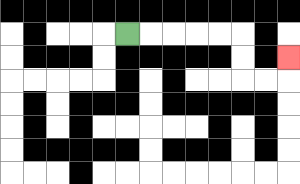{'start': '[5, 1]', 'end': '[12, 2]', 'path_directions': 'R,R,R,R,R,D,D,R,R,U', 'path_coordinates': '[[5, 1], [6, 1], [7, 1], [8, 1], [9, 1], [10, 1], [10, 2], [10, 3], [11, 3], [12, 3], [12, 2]]'}